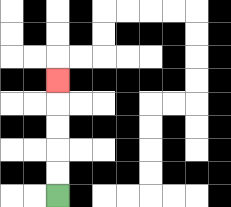{'start': '[2, 8]', 'end': '[2, 3]', 'path_directions': 'U,U,U,U,U', 'path_coordinates': '[[2, 8], [2, 7], [2, 6], [2, 5], [2, 4], [2, 3]]'}